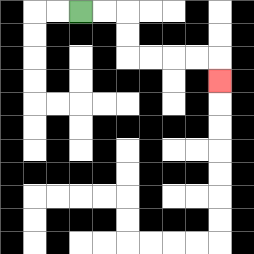{'start': '[3, 0]', 'end': '[9, 3]', 'path_directions': 'R,R,D,D,R,R,R,R,D', 'path_coordinates': '[[3, 0], [4, 0], [5, 0], [5, 1], [5, 2], [6, 2], [7, 2], [8, 2], [9, 2], [9, 3]]'}